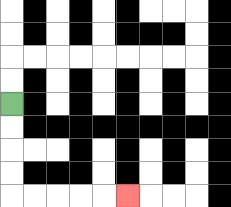{'start': '[0, 4]', 'end': '[5, 8]', 'path_directions': 'D,D,D,D,R,R,R,R,R', 'path_coordinates': '[[0, 4], [0, 5], [0, 6], [0, 7], [0, 8], [1, 8], [2, 8], [3, 8], [4, 8], [5, 8]]'}